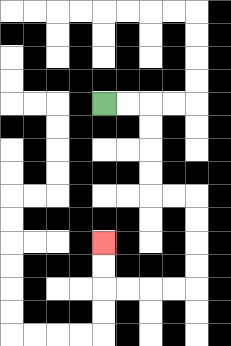{'start': '[4, 4]', 'end': '[4, 10]', 'path_directions': 'R,R,D,D,D,D,R,R,D,D,D,D,L,L,L,L,U,U', 'path_coordinates': '[[4, 4], [5, 4], [6, 4], [6, 5], [6, 6], [6, 7], [6, 8], [7, 8], [8, 8], [8, 9], [8, 10], [8, 11], [8, 12], [7, 12], [6, 12], [5, 12], [4, 12], [4, 11], [4, 10]]'}